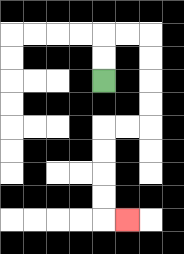{'start': '[4, 3]', 'end': '[5, 9]', 'path_directions': 'U,U,R,R,D,D,D,D,L,L,D,D,D,D,R', 'path_coordinates': '[[4, 3], [4, 2], [4, 1], [5, 1], [6, 1], [6, 2], [6, 3], [6, 4], [6, 5], [5, 5], [4, 5], [4, 6], [4, 7], [4, 8], [4, 9], [5, 9]]'}